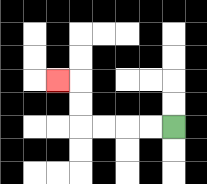{'start': '[7, 5]', 'end': '[2, 3]', 'path_directions': 'L,L,L,L,U,U,L', 'path_coordinates': '[[7, 5], [6, 5], [5, 5], [4, 5], [3, 5], [3, 4], [3, 3], [2, 3]]'}